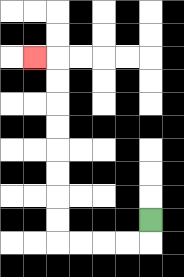{'start': '[6, 9]', 'end': '[1, 2]', 'path_directions': 'D,L,L,L,L,U,U,U,U,U,U,U,U,L', 'path_coordinates': '[[6, 9], [6, 10], [5, 10], [4, 10], [3, 10], [2, 10], [2, 9], [2, 8], [2, 7], [2, 6], [2, 5], [2, 4], [2, 3], [2, 2], [1, 2]]'}